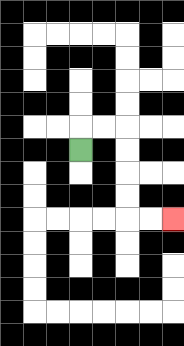{'start': '[3, 6]', 'end': '[7, 9]', 'path_directions': 'U,R,R,D,D,D,D,R,R', 'path_coordinates': '[[3, 6], [3, 5], [4, 5], [5, 5], [5, 6], [5, 7], [5, 8], [5, 9], [6, 9], [7, 9]]'}